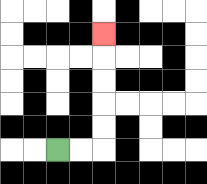{'start': '[2, 6]', 'end': '[4, 1]', 'path_directions': 'R,R,U,U,U,U,U', 'path_coordinates': '[[2, 6], [3, 6], [4, 6], [4, 5], [4, 4], [4, 3], [4, 2], [4, 1]]'}